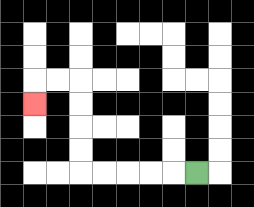{'start': '[8, 7]', 'end': '[1, 4]', 'path_directions': 'L,L,L,L,L,U,U,U,U,L,L,D', 'path_coordinates': '[[8, 7], [7, 7], [6, 7], [5, 7], [4, 7], [3, 7], [3, 6], [3, 5], [3, 4], [3, 3], [2, 3], [1, 3], [1, 4]]'}